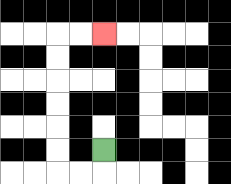{'start': '[4, 6]', 'end': '[4, 1]', 'path_directions': 'D,L,L,U,U,U,U,U,U,R,R', 'path_coordinates': '[[4, 6], [4, 7], [3, 7], [2, 7], [2, 6], [2, 5], [2, 4], [2, 3], [2, 2], [2, 1], [3, 1], [4, 1]]'}